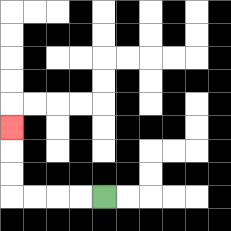{'start': '[4, 8]', 'end': '[0, 5]', 'path_directions': 'L,L,L,L,U,U,U', 'path_coordinates': '[[4, 8], [3, 8], [2, 8], [1, 8], [0, 8], [0, 7], [0, 6], [0, 5]]'}